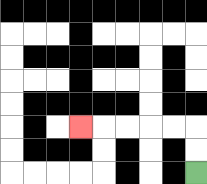{'start': '[8, 7]', 'end': '[3, 5]', 'path_directions': 'U,U,L,L,L,L,L', 'path_coordinates': '[[8, 7], [8, 6], [8, 5], [7, 5], [6, 5], [5, 5], [4, 5], [3, 5]]'}